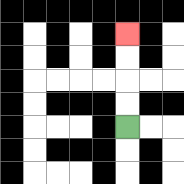{'start': '[5, 5]', 'end': '[5, 1]', 'path_directions': 'U,U,U,U', 'path_coordinates': '[[5, 5], [5, 4], [5, 3], [5, 2], [5, 1]]'}